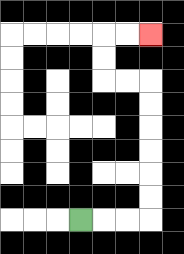{'start': '[3, 9]', 'end': '[6, 1]', 'path_directions': 'R,R,R,U,U,U,U,U,U,L,L,U,U,R,R', 'path_coordinates': '[[3, 9], [4, 9], [5, 9], [6, 9], [6, 8], [6, 7], [6, 6], [6, 5], [6, 4], [6, 3], [5, 3], [4, 3], [4, 2], [4, 1], [5, 1], [6, 1]]'}